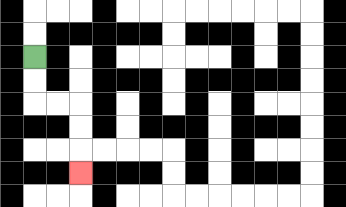{'start': '[1, 2]', 'end': '[3, 7]', 'path_directions': 'D,D,R,R,D,D,D', 'path_coordinates': '[[1, 2], [1, 3], [1, 4], [2, 4], [3, 4], [3, 5], [3, 6], [3, 7]]'}